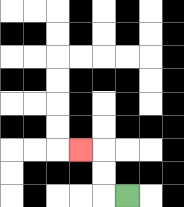{'start': '[5, 8]', 'end': '[3, 6]', 'path_directions': 'L,U,U,L', 'path_coordinates': '[[5, 8], [4, 8], [4, 7], [4, 6], [3, 6]]'}